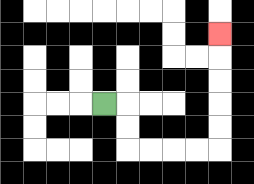{'start': '[4, 4]', 'end': '[9, 1]', 'path_directions': 'R,D,D,R,R,R,R,U,U,U,U,U', 'path_coordinates': '[[4, 4], [5, 4], [5, 5], [5, 6], [6, 6], [7, 6], [8, 6], [9, 6], [9, 5], [9, 4], [9, 3], [9, 2], [9, 1]]'}